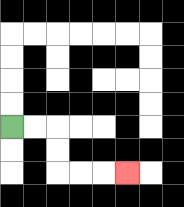{'start': '[0, 5]', 'end': '[5, 7]', 'path_directions': 'R,R,D,D,R,R,R', 'path_coordinates': '[[0, 5], [1, 5], [2, 5], [2, 6], [2, 7], [3, 7], [4, 7], [5, 7]]'}